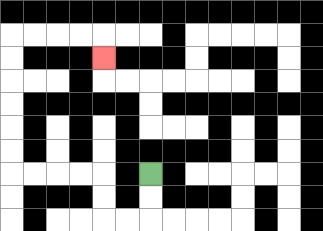{'start': '[6, 7]', 'end': '[4, 2]', 'path_directions': 'D,D,L,L,U,U,L,L,L,L,U,U,U,U,U,U,R,R,R,R,D', 'path_coordinates': '[[6, 7], [6, 8], [6, 9], [5, 9], [4, 9], [4, 8], [4, 7], [3, 7], [2, 7], [1, 7], [0, 7], [0, 6], [0, 5], [0, 4], [0, 3], [0, 2], [0, 1], [1, 1], [2, 1], [3, 1], [4, 1], [4, 2]]'}